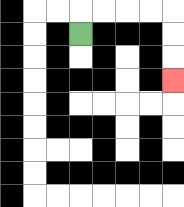{'start': '[3, 1]', 'end': '[7, 3]', 'path_directions': 'U,R,R,R,R,D,D,D', 'path_coordinates': '[[3, 1], [3, 0], [4, 0], [5, 0], [6, 0], [7, 0], [7, 1], [7, 2], [7, 3]]'}